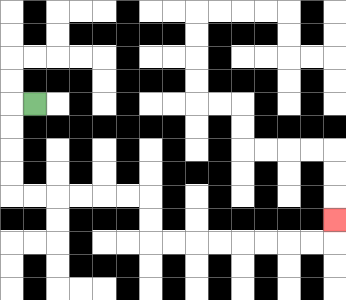{'start': '[1, 4]', 'end': '[14, 9]', 'path_directions': 'L,D,D,D,D,R,R,R,R,R,R,D,D,R,R,R,R,R,R,R,R,U', 'path_coordinates': '[[1, 4], [0, 4], [0, 5], [0, 6], [0, 7], [0, 8], [1, 8], [2, 8], [3, 8], [4, 8], [5, 8], [6, 8], [6, 9], [6, 10], [7, 10], [8, 10], [9, 10], [10, 10], [11, 10], [12, 10], [13, 10], [14, 10], [14, 9]]'}